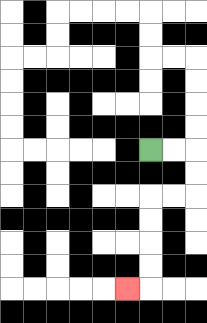{'start': '[6, 6]', 'end': '[5, 12]', 'path_directions': 'R,R,D,D,L,L,D,D,D,D,L', 'path_coordinates': '[[6, 6], [7, 6], [8, 6], [8, 7], [8, 8], [7, 8], [6, 8], [6, 9], [6, 10], [6, 11], [6, 12], [5, 12]]'}